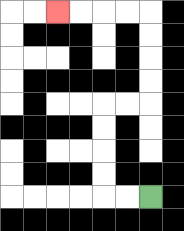{'start': '[6, 8]', 'end': '[2, 0]', 'path_directions': 'L,L,U,U,U,U,R,R,U,U,U,U,L,L,L,L', 'path_coordinates': '[[6, 8], [5, 8], [4, 8], [4, 7], [4, 6], [4, 5], [4, 4], [5, 4], [6, 4], [6, 3], [6, 2], [6, 1], [6, 0], [5, 0], [4, 0], [3, 0], [2, 0]]'}